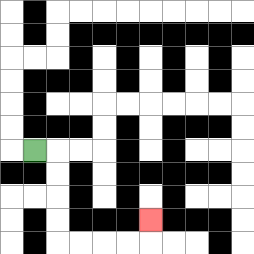{'start': '[1, 6]', 'end': '[6, 9]', 'path_directions': 'R,D,D,D,D,R,R,R,R,U', 'path_coordinates': '[[1, 6], [2, 6], [2, 7], [2, 8], [2, 9], [2, 10], [3, 10], [4, 10], [5, 10], [6, 10], [6, 9]]'}